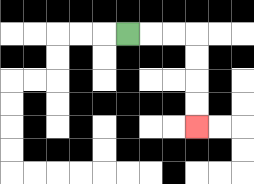{'start': '[5, 1]', 'end': '[8, 5]', 'path_directions': 'R,R,R,D,D,D,D', 'path_coordinates': '[[5, 1], [6, 1], [7, 1], [8, 1], [8, 2], [8, 3], [8, 4], [8, 5]]'}